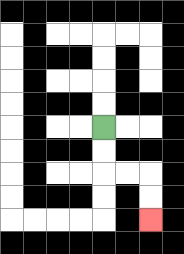{'start': '[4, 5]', 'end': '[6, 9]', 'path_directions': 'D,D,R,R,D,D', 'path_coordinates': '[[4, 5], [4, 6], [4, 7], [5, 7], [6, 7], [6, 8], [6, 9]]'}